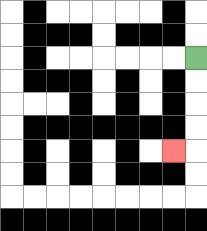{'start': '[8, 2]', 'end': '[7, 6]', 'path_directions': 'D,D,D,D,L', 'path_coordinates': '[[8, 2], [8, 3], [8, 4], [8, 5], [8, 6], [7, 6]]'}